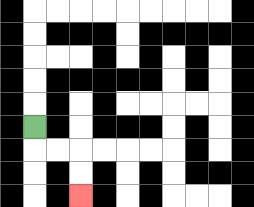{'start': '[1, 5]', 'end': '[3, 8]', 'path_directions': 'D,R,R,D,D', 'path_coordinates': '[[1, 5], [1, 6], [2, 6], [3, 6], [3, 7], [3, 8]]'}